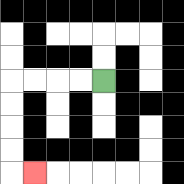{'start': '[4, 3]', 'end': '[1, 7]', 'path_directions': 'L,L,L,L,D,D,D,D,R', 'path_coordinates': '[[4, 3], [3, 3], [2, 3], [1, 3], [0, 3], [0, 4], [0, 5], [0, 6], [0, 7], [1, 7]]'}